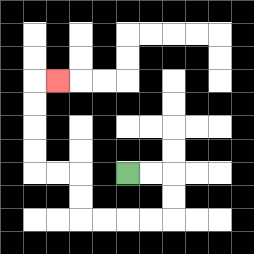{'start': '[5, 7]', 'end': '[2, 3]', 'path_directions': 'R,R,D,D,L,L,L,L,U,U,L,L,U,U,U,U,R', 'path_coordinates': '[[5, 7], [6, 7], [7, 7], [7, 8], [7, 9], [6, 9], [5, 9], [4, 9], [3, 9], [3, 8], [3, 7], [2, 7], [1, 7], [1, 6], [1, 5], [1, 4], [1, 3], [2, 3]]'}